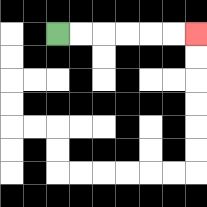{'start': '[2, 1]', 'end': '[8, 1]', 'path_directions': 'R,R,R,R,R,R', 'path_coordinates': '[[2, 1], [3, 1], [4, 1], [5, 1], [6, 1], [7, 1], [8, 1]]'}